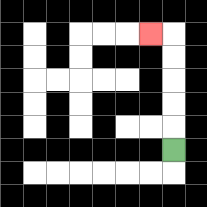{'start': '[7, 6]', 'end': '[6, 1]', 'path_directions': 'U,U,U,U,U,L', 'path_coordinates': '[[7, 6], [7, 5], [7, 4], [7, 3], [7, 2], [7, 1], [6, 1]]'}